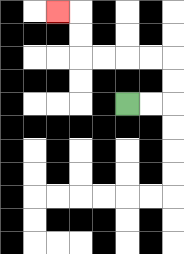{'start': '[5, 4]', 'end': '[2, 0]', 'path_directions': 'R,R,U,U,L,L,L,L,U,U,L', 'path_coordinates': '[[5, 4], [6, 4], [7, 4], [7, 3], [7, 2], [6, 2], [5, 2], [4, 2], [3, 2], [3, 1], [3, 0], [2, 0]]'}